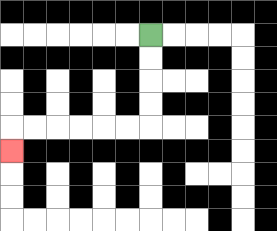{'start': '[6, 1]', 'end': '[0, 6]', 'path_directions': 'D,D,D,D,L,L,L,L,L,L,D', 'path_coordinates': '[[6, 1], [6, 2], [6, 3], [6, 4], [6, 5], [5, 5], [4, 5], [3, 5], [2, 5], [1, 5], [0, 5], [0, 6]]'}